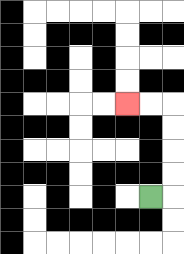{'start': '[6, 8]', 'end': '[5, 4]', 'path_directions': 'R,U,U,U,U,L,L', 'path_coordinates': '[[6, 8], [7, 8], [7, 7], [7, 6], [7, 5], [7, 4], [6, 4], [5, 4]]'}